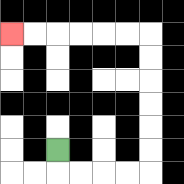{'start': '[2, 6]', 'end': '[0, 1]', 'path_directions': 'D,R,R,R,R,U,U,U,U,U,U,L,L,L,L,L,L', 'path_coordinates': '[[2, 6], [2, 7], [3, 7], [4, 7], [5, 7], [6, 7], [6, 6], [6, 5], [6, 4], [6, 3], [6, 2], [6, 1], [5, 1], [4, 1], [3, 1], [2, 1], [1, 1], [0, 1]]'}